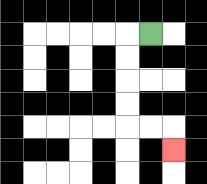{'start': '[6, 1]', 'end': '[7, 6]', 'path_directions': 'L,D,D,D,D,R,R,D', 'path_coordinates': '[[6, 1], [5, 1], [5, 2], [5, 3], [5, 4], [5, 5], [6, 5], [7, 5], [7, 6]]'}